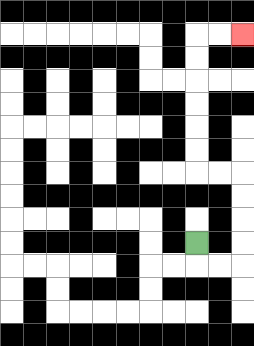{'start': '[8, 10]', 'end': '[10, 1]', 'path_directions': 'D,R,R,U,U,U,U,L,L,U,U,U,U,U,U,R,R', 'path_coordinates': '[[8, 10], [8, 11], [9, 11], [10, 11], [10, 10], [10, 9], [10, 8], [10, 7], [9, 7], [8, 7], [8, 6], [8, 5], [8, 4], [8, 3], [8, 2], [8, 1], [9, 1], [10, 1]]'}